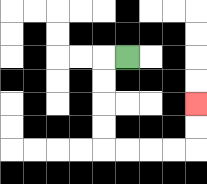{'start': '[5, 2]', 'end': '[8, 4]', 'path_directions': 'L,D,D,D,D,R,R,R,R,U,U', 'path_coordinates': '[[5, 2], [4, 2], [4, 3], [4, 4], [4, 5], [4, 6], [5, 6], [6, 6], [7, 6], [8, 6], [8, 5], [8, 4]]'}